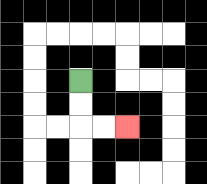{'start': '[3, 3]', 'end': '[5, 5]', 'path_directions': 'D,D,R,R', 'path_coordinates': '[[3, 3], [3, 4], [3, 5], [4, 5], [5, 5]]'}